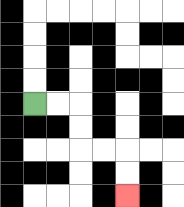{'start': '[1, 4]', 'end': '[5, 8]', 'path_directions': 'R,R,D,D,R,R,D,D', 'path_coordinates': '[[1, 4], [2, 4], [3, 4], [3, 5], [3, 6], [4, 6], [5, 6], [5, 7], [5, 8]]'}